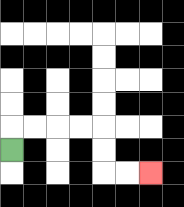{'start': '[0, 6]', 'end': '[6, 7]', 'path_directions': 'U,R,R,R,R,D,D,R,R', 'path_coordinates': '[[0, 6], [0, 5], [1, 5], [2, 5], [3, 5], [4, 5], [4, 6], [4, 7], [5, 7], [6, 7]]'}